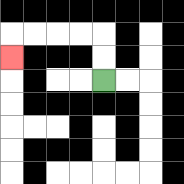{'start': '[4, 3]', 'end': '[0, 2]', 'path_directions': 'U,U,L,L,L,L,D', 'path_coordinates': '[[4, 3], [4, 2], [4, 1], [3, 1], [2, 1], [1, 1], [0, 1], [0, 2]]'}